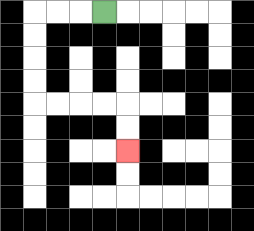{'start': '[4, 0]', 'end': '[5, 6]', 'path_directions': 'L,L,L,D,D,D,D,R,R,R,R,D,D', 'path_coordinates': '[[4, 0], [3, 0], [2, 0], [1, 0], [1, 1], [1, 2], [1, 3], [1, 4], [2, 4], [3, 4], [4, 4], [5, 4], [5, 5], [5, 6]]'}